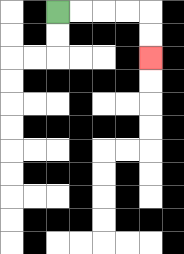{'start': '[2, 0]', 'end': '[6, 2]', 'path_directions': 'R,R,R,R,D,D', 'path_coordinates': '[[2, 0], [3, 0], [4, 0], [5, 0], [6, 0], [6, 1], [6, 2]]'}